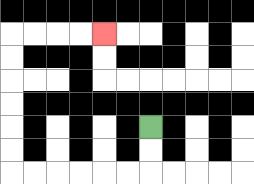{'start': '[6, 5]', 'end': '[4, 1]', 'path_directions': 'D,D,L,L,L,L,L,L,U,U,U,U,U,U,R,R,R,R', 'path_coordinates': '[[6, 5], [6, 6], [6, 7], [5, 7], [4, 7], [3, 7], [2, 7], [1, 7], [0, 7], [0, 6], [0, 5], [0, 4], [0, 3], [0, 2], [0, 1], [1, 1], [2, 1], [3, 1], [4, 1]]'}